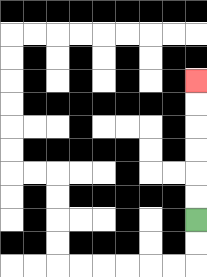{'start': '[8, 9]', 'end': '[8, 3]', 'path_directions': 'U,U,U,U,U,U', 'path_coordinates': '[[8, 9], [8, 8], [8, 7], [8, 6], [8, 5], [8, 4], [8, 3]]'}